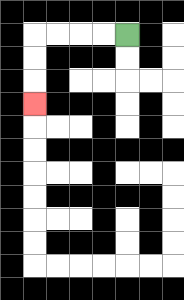{'start': '[5, 1]', 'end': '[1, 4]', 'path_directions': 'L,L,L,L,D,D,D', 'path_coordinates': '[[5, 1], [4, 1], [3, 1], [2, 1], [1, 1], [1, 2], [1, 3], [1, 4]]'}